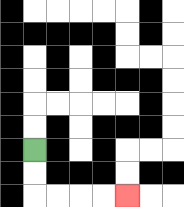{'start': '[1, 6]', 'end': '[5, 8]', 'path_directions': 'D,D,R,R,R,R', 'path_coordinates': '[[1, 6], [1, 7], [1, 8], [2, 8], [3, 8], [4, 8], [5, 8]]'}